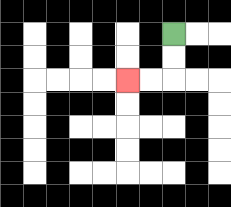{'start': '[7, 1]', 'end': '[5, 3]', 'path_directions': 'D,D,L,L', 'path_coordinates': '[[7, 1], [7, 2], [7, 3], [6, 3], [5, 3]]'}